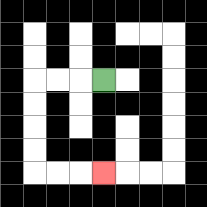{'start': '[4, 3]', 'end': '[4, 7]', 'path_directions': 'L,L,L,D,D,D,D,R,R,R', 'path_coordinates': '[[4, 3], [3, 3], [2, 3], [1, 3], [1, 4], [1, 5], [1, 6], [1, 7], [2, 7], [3, 7], [4, 7]]'}